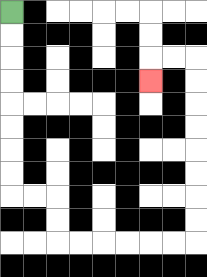{'start': '[0, 0]', 'end': '[6, 3]', 'path_directions': 'D,D,D,D,D,D,D,D,R,R,D,D,R,R,R,R,R,R,U,U,U,U,U,U,U,U,L,L,D', 'path_coordinates': '[[0, 0], [0, 1], [0, 2], [0, 3], [0, 4], [0, 5], [0, 6], [0, 7], [0, 8], [1, 8], [2, 8], [2, 9], [2, 10], [3, 10], [4, 10], [5, 10], [6, 10], [7, 10], [8, 10], [8, 9], [8, 8], [8, 7], [8, 6], [8, 5], [8, 4], [8, 3], [8, 2], [7, 2], [6, 2], [6, 3]]'}